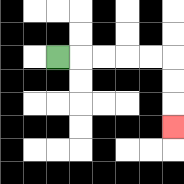{'start': '[2, 2]', 'end': '[7, 5]', 'path_directions': 'R,R,R,R,R,D,D,D', 'path_coordinates': '[[2, 2], [3, 2], [4, 2], [5, 2], [6, 2], [7, 2], [7, 3], [7, 4], [7, 5]]'}